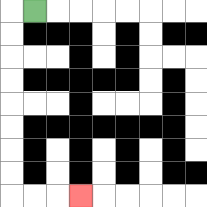{'start': '[1, 0]', 'end': '[3, 8]', 'path_directions': 'L,D,D,D,D,D,D,D,D,R,R,R', 'path_coordinates': '[[1, 0], [0, 0], [0, 1], [0, 2], [0, 3], [0, 4], [0, 5], [0, 6], [0, 7], [0, 8], [1, 8], [2, 8], [3, 8]]'}